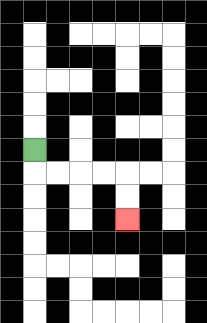{'start': '[1, 6]', 'end': '[5, 9]', 'path_directions': 'D,R,R,R,R,D,D', 'path_coordinates': '[[1, 6], [1, 7], [2, 7], [3, 7], [4, 7], [5, 7], [5, 8], [5, 9]]'}